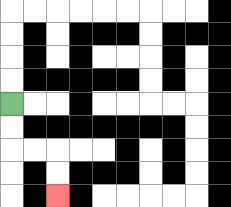{'start': '[0, 4]', 'end': '[2, 8]', 'path_directions': 'D,D,R,R,D,D', 'path_coordinates': '[[0, 4], [0, 5], [0, 6], [1, 6], [2, 6], [2, 7], [2, 8]]'}